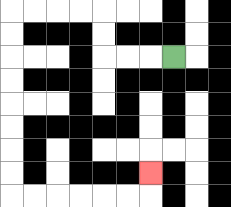{'start': '[7, 2]', 'end': '[6, 7]', 'path_directions': 'L,L,L,U,U,L,L,L,L,D,D,D,D,D,D,D,D,R,R,R,R,R,R,U', 'path_coordinates': '[[7, 2], [6, 2], [5, 2], [4, 2], [4, 1], [4, 0], [3, 0], [2, 0], [1, 0], [0, 0], [0, 1], [0, 2], [0, 3], [0, 4], [0, 5], [0, 6], [0, 7], [0, 8], [1, 8], [2, 8], [3, 8], [4, 8], [5, 8], [6, 8], [6, 7]]'}